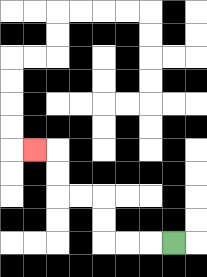{'start': '[7, 10]', 'end': '[1, 6]', 'path_directions': 'L,L,L,U,U,L,L,U,U,L', 'path_coordinates': '[[7, 10], [6, 10], [5, 10], [4, 10], [4, 9], [4, 8], [3, 8], [2, 8], [2, 7], [2, 6], [1, 6]]'}